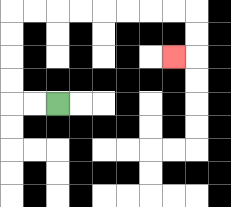{'start': '[2, 4]', 'end': '[7, 2]', 'path_directions': 'L,L,U,U,U,U,R,R,R,R,R,R,R,R,D,D,L', 'path_coordinates': '[[2, 4], [1, 4], [0, 4], [0, 3], [0, 2], [0, 1], [0, 0], [1, 0], [2, 0], [3, 0], [4, 0], [5, 0], [6, 0], [7, 0], [8, 0], [8, 1], [8, 2], [7, 2]]'}